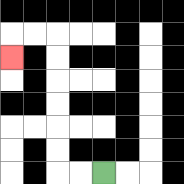{'start': '[4, 7]', 'end': '[0, 2]', 'path_directions': 'L,L,U,U,U,U,U,U,L,L,D', 'path_coordinates': '[[4, 7], [3, 7], [2, 7], [2, 6], [2, 5], [2, 4], [2, 3], [2, 2], [2, 1], [1, 1], [0, 1], [0, 2]]'}